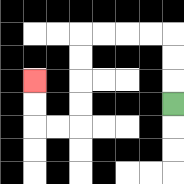{'start': '[7, 4]', 'end': '[1, 3]', 'path_directions': 'U,U,U,L,L,L,L,D,D,D,D,L,L,U,U', 'path_coordinates': '[[7, 4], [7, 3], [7, 2], [7, 1], [6, 1], [5, 1], [4, 1], [3, 1], [3, 2], [3, 3], [3, 4], [3, 5], [2, 5], [1, 5], [1, 4], [1, 3]]'}